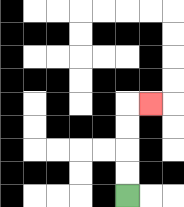{'start': '[5, 8]', 'end': '[6, 4]', 'path_directions': 'U,U,U,U,R', 'path_coordinates': '[[5, 8], [5, 7], [5, 6], [5, 5], [5, 4], [6, 4]]'}